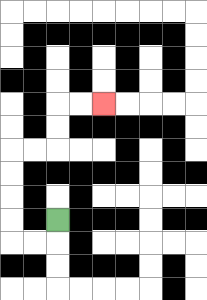{'start': '[2, 9]', 'end': '[4, 4]', 'path_directions': 'D,L,L,U,U,U,U,R,R,U,U,R,R', 'path_coordinates': '[[2, 9], [2, 10], [1, 10], [0, 10], [0, 9], [0, 8], [0, 7], [0, 6], [1, 6], [2, 6], [2, 5], [2, 4], [3, 4], [4, 4]]'}